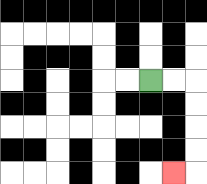{'start': '[6, 3]', 'end': '[7, 7]', 'path_directions': 'R,R,D,D,D,D,L', 'path_coordinates': '[[6, 3], [7, 3], [8, 3], [8, 4], [8, 5], [8, 6], [8, 7], [7, 7]]'}